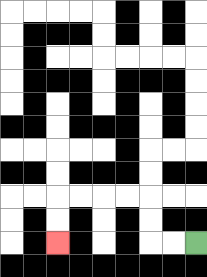{'start': '[8, 10]', 'end': '[2, 10]', 'path_directions': 'L,L,U,U,L,L,L,L,D,D', 'path_coordinates': '[[8, 10], [7, 10], [6, 10], [6, 9], [6, 8], [5, 8], [4, 8], [3, 8], [2, 8], [2, 9], [2, 10]]'}